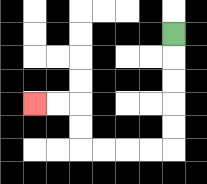{'start': '[7, 1]', 'end': '[1, 4]', 'path_directions': 'D,D,D,D,D,L,L,L,L,U,U,L,L', 'path_coordinates': '[[7, 1], [7, 2], [7, 3], [7, 4], [7, 5], [7, 6], [6, 6], [5, 6], [4, 6], [3, 6], [3, 5], [3, 4], [2, 4], [1, 4]]'}